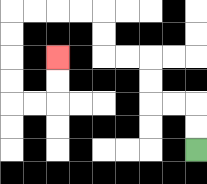{'start': '[8, 6]', 'end': '[2, 2]', 'path_directions': 'U,U,L,L,U,U,L,L,U,U,L,L,L,L,D,D,D,D,R,R,U,U', 'path_coordinates': '[[8, 6], [8, 5], [8, 4], [7, 4], [6, 4], [6, 3], [6, 2], [5, 2], [4, 2], [4, 1], [4, 0], [3, 0], [2, 0], [1, 0], [0, 0], [0, 1], [0, 2], [0, 3], [0, 4], [1, 4], [2, 4], [2, 3], [2, 2]]'}